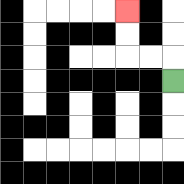{'start': '[7, 3]', 'end': '[5, 0]', 'path_directions': 'U,L,L,U,U', 'path_coordinates': '[[7, 3], [7, 2], [6, 2], [5, 2], [5, 1], [5, 0]]'}